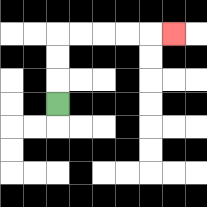{'start': '[2, 4]', 'end': '[7, 1]', 'path_directions': 'U,U,U,R,R,R,R,R', 'path_coordinates': '[[2, 4], [2, 3], [2, 2], [2, 1], [3, 1], [4, 1], [5, 1], [6, 1], [7, 1]]'}